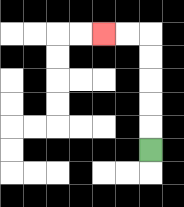{'start': '[6, 6]', 'end': '[4, 1]', 'path_directions': 'U,U,U,U,U,L,L', 'path_coordinates': '[[6, 6], [6, 5], [6, 4], [6, 3], [6, 2], [6, 1], [5, 1], [4, 1]]'}